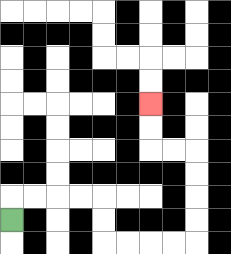{'start': '[0, 9]', 'end': '[6, 4]', 'path_directions': 'U,R,R,R,R,D,D,R,R,R,R,U,U,U,U,L,L,U,U', 'path_coordinates': '[[0, 9], [0, 8], [1, 8], [2, 8], [3, 8], [4, 8], [4, 9], [4, 10], [5, 10], [6, 10], [7, 10], [8, 10], [8, 9], [8, 8], [8, 7], [8, 6], [7, 6], [6, 6], [6, 5], [6, 4]]'}